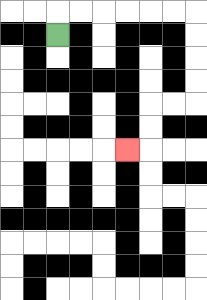{'start': '[2, 1]', 'end': '[5, 6]', 'path_directions': 'U,R,R,R,R,R,R,D,D,D,D,L,L,D,D,L', 'path_coordinates': '[[2, 1], [2, 0], [3, 0], [4, 0], [5, 0], [6, 0], [7, 0], [8, 0], [8, 1], [8, 2], [8, 3], [8, 4], [7, 4], [6, 4], [6, 5], [6, 6], [5, 6]]'}